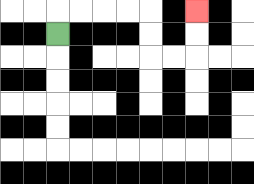{'start': '[2, 1]', 'end': '[8, 0]', 'path_directions': 'U,R,R,R,R,D,D,R,R,U,U', 'path_coordinates': '[[2, 1], [2, 0], [3, 0], [4, 0], [5, 0], [6, 0], [6, 1], [6, 2], [7, 2], [8, 2], [8, 1], [8, 0]]'}